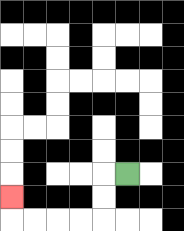{'start': '[5, 7]', 'end': '[0, 8]', 'path_directions': 'L,D,D,L,L,L,L,U', 'path_coordinates': '[[5, 7], [4, 7], [4, 8], [4, 9], [3, 9], [2, 9], [1, 9], [0, 9], [0, 8]]'}